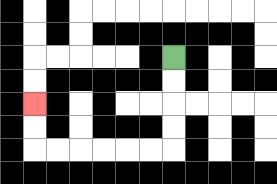{'start': '[7, 2]', 'end': '[1, 4]', 'path_directions': 'D,D,D,D,L,L,L,L,L,L,U,U', 'path_coordinates': '[[7, 2], [7, 3], [7, 4], [7, 5], [7, 6], [6, 6], [5, 6], [4, 6], [3, 6], [2, 6], [1, 6], [1, 5], [1, 4]]'}